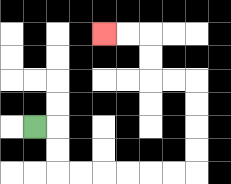{'start': '[1, 5]', 'end': '[4, 1]', 'path_directions': 'R,D,D,R,R,R,R,R,R,U,U,U,U,L,L,U,U,L,L', 'path_coordinates': '[[1, 5], [2, 5], [2, 6], [2, 7], [3, 7], [4, 7], [5, 7], [6, 7], [7, 7], [8, 7], [8, 6], [8, 5], [8, 4], [8, 3], [7, 3], [6, 3], [6, 2], [6, 1], [5, 1], [4, 1]]'}